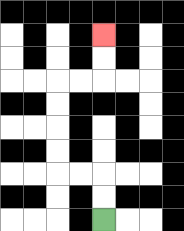{'start': '[4, 9]', 'end': '[4, 1]', 'path_directions': 'U,U,L,L,U,U,U,U,R,R,U,U', 'path_coordinates': '[[4, 9], [4, 8], [4, 7], [3, 7], [2, 7], [2, 6], [2, 5], [2, 4], [2, 3], [3, 3], [4, 3], [4, 2], [4, 1]]'}